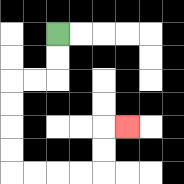{'start': '[2, 1]', 'end': '[5, 5]', 'path_directions': 'D,D,L,L,D,D,D,D,R,R,R,R,U,U,R', 'path_coordinates': '[[2, 1], [2, 2], [2, 3], [1, 3], [0, 3], [0, 4], [0, 5], [0, 6], [0, 7], [1, 7], [2, 7], [3, 7], [4, 7], [4, 6], [4, 5], [5, 5]]'}